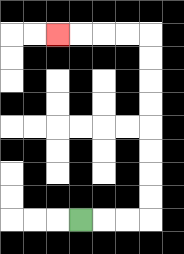{'start': '[3, 9]', 'end': '[2, 1]', 'path_directions': 'R,R,R,U,U,U,U,U,U,U,U,L,L,L,L', 'path_coordinates': '[[3, 9], [4, 9], [5, 9], [6, 9], [6, 8], [6, 7], [6, 6], [6, 5], [6, 4], [6, 3], [6, 2], [6, 1], [5, 1], [4, 1], [3, 1], [2, 1]]'}